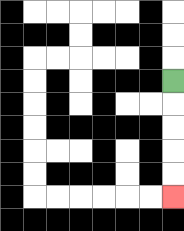{'start': '[7, 3]', 'end': '[7, 8]', 'path_directions': 'D,D,D,D,D', 'path_coordinates': '[[7, 3], [7, 4], [7, 5], [7, 6], [7, 7], [7, 8]]'}